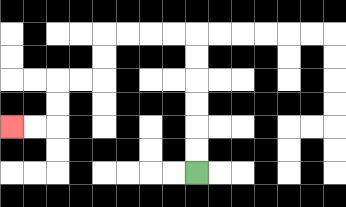{'start': '[8, 7]', 'end': '[0, 5]', 'path_directions': 'U,U,U,U,U,U,L,L,L,L,D,D,L,L,D,D,L,L', 'path_coordinates': '[[8, 7], [8, 6], [8, 5], [8, 4], [8, 3], [8, 2], [8, 1], [7, 1], [6, 1], [5, 1], [4, 1], [4, 2], [4, 3], [3, 3], [2, 3], [2, 4], [2, 5], [1, 5], [0, 5]]'}